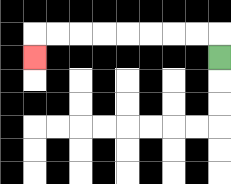{'start': '[9, 2]', 'end': '[1, 2]', 'path_directions': 'U,L,L,L,L,L,L,L,L,D', 'path_coordinates': '[[9, 2], [9, 1], [8, 1], [7, 1], [6, 1], [5, 1], [4, 1], [3, 1], [2, 1], [1, 1], [1, 2]]'}